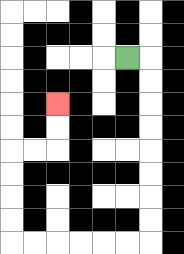{'start': '[5, 2]', 'end': '[2, 4]', 'path_directions': 'R,D,D,D,D,D,D,D,D,L,L,L,L,L,L,U,U,U,U,R,R,U,U', 'path_coordinates': '[[5, 2], [6, 2], [6, 3], [6, 4], [6, 5], [6, 6], [6, 7], [6, 8], [6, 9], [6, 10], [5, 10], [4, 10], [3, 10], [2, 10], [1, 10], [0, 10], [0, 9], [0, 8], [0, 7], [0, 6], [1, 6], [2, 6], [2, 5], [2, 4]]'}